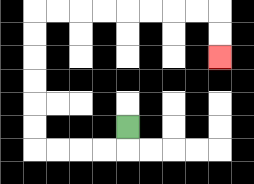{'start': '[5, 5]', 'end': '[9, 2]', 'path_directions': 'D,L,L,L,L,U,U,U,U,U,U,R,R,R,R,R,R,R,R,D,D', 'path_coordinates': '[[5, 5], [5, 6], [4, 6], [3, 6], [2, 6], [1, 6], [1, 5], [1, 4], [1, 3], [1, 2], [1, 1], [1, 0], [2, 0], [3, 0], [4, 0], [5, 0], [6, 0], [7, 0], [8, 0], [9, 0], [9, 1], [9, 2]]'}